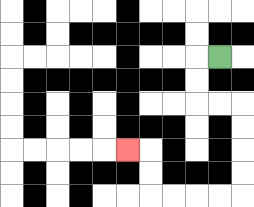{'start': '[9, 2]', 'end': '[5, 6]', 'path_directions': 'L,D,D,R,R,D,D,D,D,L,L,L,L,U,U,L', 'path_coordinates': '[[9, 2], [8, 2], [8, 3], [8, 4], [9, 4], [10, 4], [10, 5], [10, 6], [10, 7], [10, 8], [9, 8], [8, 8], [7, 8], [6, 8], [6, 7], [6, 6], [5, 6]]'}